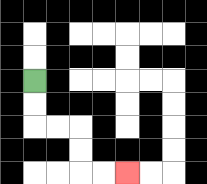{'start': '[1, 3]', 'end': '[5, 7]', 'path_directions': 'D,D,R,R,D,D,R,R', 'path_coordinates': '[[1, 3], [1, 4], [1, 5], [2, 5], [3, 5], [3, 6], [3, 7], [4, 7], [5, 7]]'}